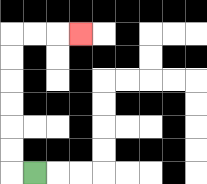{'start': '[1, 7]', 'end': '[3, 1]', 'path_directions': 'L,U,U,U,U,U,U,R,R,R', 'path_coordinates': '[[1, 7], [0, 7], [0, 6], [0, 5], [0, 4], [0, 3], [0, 2], [0, 1], [1, 1], [2, 1], [3, 1]]'}